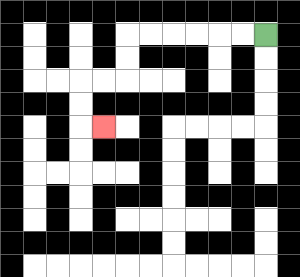{'start': '[11, 1]', 'end': '[4, 5]', 'path_directions': 'L,L,L,L,L,L,D,D,L,L,D,D,R', 'path_coordinates': '[[11, 1], [10, 1], [9, 1], [8, 1], [7, 1], [6, 1], [5, 1], [5, 2], [5, 3], [4, 3], [3, 3], [3, 4], [3, 5], [4, 5]]'}